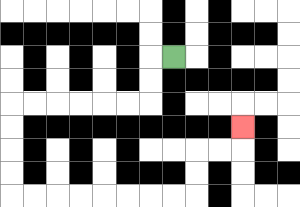{'start': '[7, 2]', 'end': '[10, 5]', 'path_directions': 'L,D,D,L,L,L,L,L,L,D,D,D,D,R,R,R,R,R,R,R,R,U,U,R,R,U', 'path_coordinates': '[[7, 2], [6, 2], [6, 3], [6, 4], [5, 4], [4, 4], [3, 4], [2, 4], [1, 4], [0, 4], [0, 5], [0, 6], [0, 7], [0, 8], [1, 8], [2, 8], [3, 8], [4, 8], [5, 8], [6, 8], [7, 8], [8, 8], [8, 7], [8, 6], [9, 6], [10, 6], [10, 5]]'}